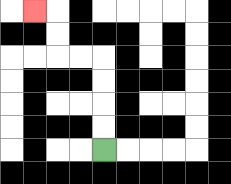{'start': '[4, 6]', 'end': '[1, 0]', 'path_directions': 'U,U,U,U,L,L,U,U,L', 'path_coordinates': '[[4, 6], [4, 5], [4, 4], [4, 3], [4, 2], [3, 2], [2, 2], [2, 1], [2, 0], [1, 0]]'}